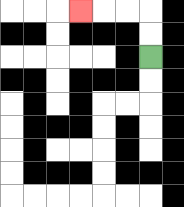{'start': '[6, 2]', 'end': '[3, 0]', 'path_directions': 'U,U,L,L,L', 'path_coordinates': '[[6, 2], [6, 1], [6, 0], [5, 0], [4, 0], [3, 0]]'}